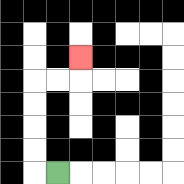{'start': '[2, 7]', 'end': '[3, 2]', 'path_directions': 'L,U,U,U,U,R,R,U', 'path_coordinates': '[[2, 7], [1, 7], [1, 6], [1, 5], [1, 4], [1, 3], [2, 3], [3, 3], [3, 2]]'}